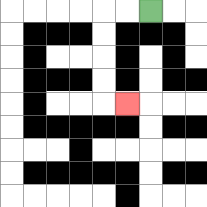{'start': '[6, 0]', 'end': '[5, 4]', 'path_directions': 'L,L,D,D,D,D,R', 'path_coordinates': '[[6, 0], [5, 0], [4, 0], [4, 1], [4, 2], [4, 3], [4, 4], [5, 4]]'}